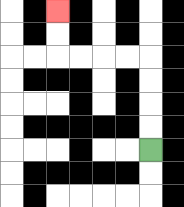{'start': '[6, 6]', 'end': '[2, 0]', 'path_directions': 'U,U,U,U,L,L,L,L,U,U', 'path_coordinates': '[[6, 6], [6, 5], [6, 4], [6, 3], [6, 2], [5, 2], [4, 2], [3, 2], [2, 2], [2, 1], [2, 0]]'}